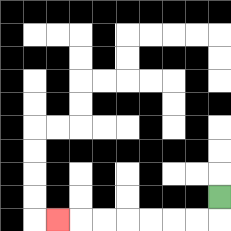{'start': '[9, 8]', 'end': '[2, 9]', 'path_directions': 'D,L,L,L,L,L,L,L', 'path_coordinates': '[[9, 8], [9, 9], [8, 9], [7, 9], [6, 9], [5, 9], [4, 9], [3, 9], [2, 9]]'}